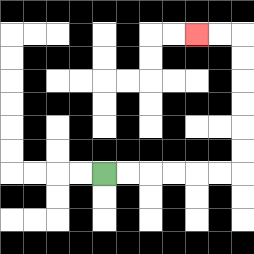{'start': '[4, 7]', 'end': '[8, 1]', 'path_directions': 'R,R,R,R,R,R,U,U,U,U,U,U,L,L', 'path_coordinates': '[[4, 7], [5, 7], [6, 7], [7, 7], [8, 7], [9, 7], [10, 7], [10, 6], [10, 5], [10, 4], [10, 3], [10, 2], [10, 1], [9, 1], [8, 1]]'}